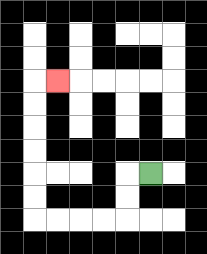{'start': '[6, 7]', 'end': '[2, 3]', 'path_directions': 'L,D,D,L,L,L,L,U,U,U,U,U,U,R', 'path_coordinates': '[[6, 7], [5, 7], [5, 8], [5, 9], [4, 9], [3, 9], [2, 9], [1, 9], [1, 8], [1, 7], [1, 6], [1, 5], [1, 4], [1, 3], [2, 3]]'}